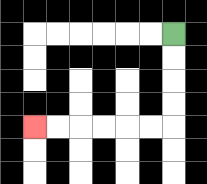{'start': '[7, 1]', 'end': '[1, 5]', 'path_directions': 'D,D,D,D,L,L,L,L,L,L', 'path_coordinates': '[[7, 1], [7, 2], [7, 3], [7, 4], [7, 5], [6, 5], [5, 5], [4, 5], [3, 5], [2, 5], [1, 5]]'}